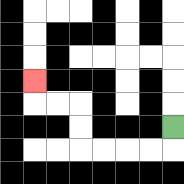{'start': '[7, 5]', 'end': '[1, 3]', 'path_directions': 'D,L,L,L,L,U,U,L,L,U', 'path_coordinates': '[[7, 5], [7, 6], [6, 6], [5, 6], [4, 6], [3, 6], [3, 5], [3, 4], [2, 4], [1, 4], [1, 3]]'}